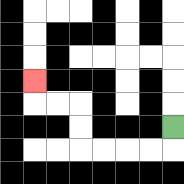{'start': '[7, 5]', 'end': '[1, 3]', 'path_directions': 'D,L,L,L,L,U,U,L,L,U', 'path_coordinates': '[[7, 5], [7, 6], [6, 6], [5, 6], [4, 6], [3, 6], [3, 5], [3, 4], [2, 4], [1, 4], [1, 3]]'}